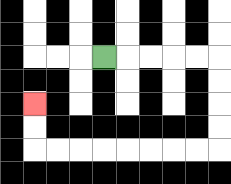{'start': '[4, 2]', 'end': '[1, 4]', 'path_directions': 'R,R,R,R,R,D,D,D,D,L,L,L,L,L,L,L,L,U,U', 'path_coordinates': '[[4, 2], [5, 2], [6, 2], [7, 2], [8, 2], [9, 2], [9, 3], [9, 4], [9, 5], [9, 6], [8, 6], [7, 6], [6, 6], [5, 6], [4, 6], [3, 6], [2, 6], [1, 6], [1, 5], [1, 4]]'}